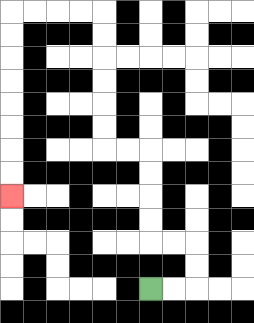{'start': '[6, 12]', 'end': '[0, 8]', 'path_directions': 'R,R,U,U,L,L,U,U,U,U,L,L,U,U,U,U,U,U,L,L,L,L,D,D,D,D,D,D,D,D', 'path_coordinates': '[[6, 12], [7, 12], [8, 12], [8, 11], [8, 10], [7, 10], [6, 10], [6, 9], [6, 8], [6, 7], [6, 6], [5, 6], [4, 6], [4, 5], [4, 4], [4, 3], [4, 2], [4, 1], [4, 0], [3, 0], [2, 0], [1, 0], [0, 0], [0, 1], [0, 2], [0, 3], [0, 4], [0, 5], [0, 6], [0, 7], [0, 8]]'}